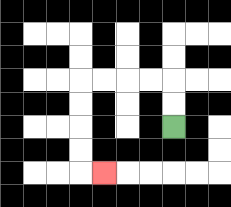{'start': '[7, 5]', 'end': '[4, 7]', 'path_directions': 'U,U,L,L,L,L,D,D,D,D,R', 'path_coordinates': '[[7, 5], [7, 4], [7, 3], [6, 3], [5, 3], [4, 3], [3, 3], [3, 4], [3, 5], [3, 6], [3, 7], [4, 7]]'}